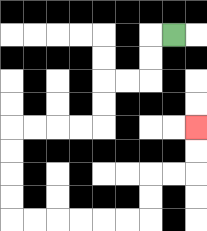{'start': '[7, 1]', 'end': '[8, 5]', 'path_directions': 'L,D,D,L,L,D,D,L,L,L,L,D,D,D,D,R,R,R,R,R,R,U,U,R,R,U,U', 'path_coordinates': '[[7, 1], [6, 1], [6, 2], [6, 3], [5, 3], [4, 3], [4, 4], [4, 5], [3, 5], [2, 5], [1, 5], [0, 5], [0, 6], [0, 7], [0, 8], [0, 9], [1, 9], [2, 9], [3, 9], [4, 9], [5, 9], [6, 9], [6, 8], [6, 7], [7, 7], [8, 7], [8, 6], [8, 5]]'}